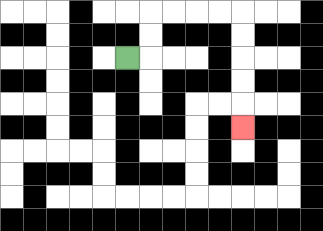{'start': '[5, 2]', 'end': '[10, 5]', 'path_directions': 'R,U,U,R,R,R,R,D,D,D,D,D', 'path_coordinates': '[[5, 2], [6, 2], [6, 1], [6, 0], [7, 0], [8, 0], [9, 0], [10, 0], [10, 1], [10, 2], [10, 3], [10, 4], [10, 5]]'}